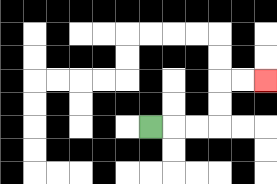{'start': '[6, 5]', 'end': '[11, 3]', 'path_directions': 'R,R,R,U,U,R,R', 'path_coordinates': '[[6, 5], [7, 5], [8, 5], [9, 5], [9, 4], [9, 3], [10, 3], [11, 3]]'}